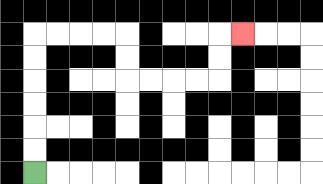{'start': '[1, 7]', 'end': '[10, 1]', 'path_directions': 'U,U,U,U,U,U,R,R,R,R,D,D,R,R,R,R,U,U,R', 'path_coordinates': '[[1, 7], [1, 6], [1, 5], [1, 4], [1, 3], [1, 2], [1, 1], [2, 1], [3, 1], [4, 1], [5, 1], [5, 2], [5, 3], [6, 3], [7, 3], [8, 3], [9, 3], [9, 2], [9, 1], [10, 1]]'}